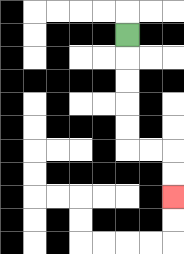{'start': '[5, 1]', 'end': '[7, 8]', 'path_directions': 'D,D,D,D,D,R,R,D,D', 'path_coordinates': '[[5, 1], [5, 2], [5, 3], [5, 4], [5, 5], [5, 6], [6, 6], [7, 6], [7, 7], [7, 8]]'}